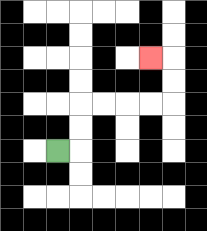{'start': '[2, 6]', 'end': '[6, 2]', 'path_directions': 'R,U,U,R,R,R,R,U,U,L', 'path_coordinates': '[[2, 6], [3, 6], [3, 5], [3, 4], [4, 4], [5, 4], [6, 4], [7, 4], [7, 3], [7, 2], [6, 2]]'}